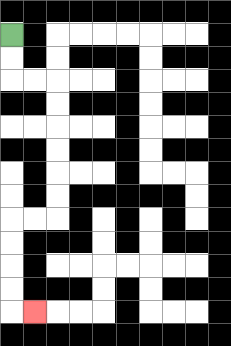{'start': '[0, 1]', 'end': '[1, 13]', 'path_directions': 'D,D,R,R,D,D,D,D,D,D,L,L,D,D,D,D,R', 'path_coordinates': '[[0, 1], [0, 2], [0, 3], [1, 3], [2, 3], [2, 4], [2, 5], [2, 6], [2, 7], [2, 8], [2, 9], [1, 9], [0, 9], [0, 10], [0, 11], [0, 12], [0, 13], [1, 13]]'}